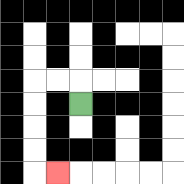{'start': '[3, 4]', 'end': '[2, 7]', 'path_directions': 'U,L,L,D,D,D,D,R', 'path_coordinates': '[[3, 4], [3, 3], [2, 3], [1, 3], [1, 4], [1, 5], [1, 6], [1, 7], [2, 7]]'}